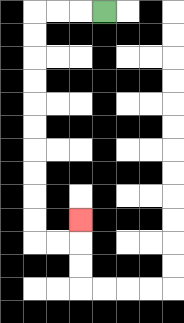{'start': '[4, 0]', 'end': '[3, 9]', 'path_directions': 'L,L,L,D,D,D,D,D,D,D,D,D,D,R,R,U', 'path_coordinates': '[[4, 0], [3, 0], [2, 0], [1, 0], [1, 1], [1, 2], [1, 3], [1, 4], [1, 5], [1, 6], [1, 7], [1, 8], [1, 9], [1, 10], [2, 10], [3, 10], [3, 9]]'}